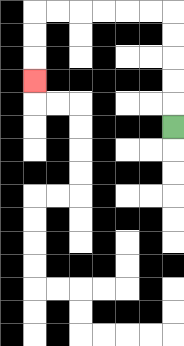{'start': '[7, 5]', 'end': '[1, 3]', 'path_directions': 'U,U,U,U,U,L,L,L,L,L,L,D,D,D', 'path_coordinates': '[[7, 5], [7, 4], [7, 3], [7, 2], [7, 1], [7, 0], [6, 0], [5, 0], [4, 0], [3, 0], [2, 0], [1, 0], [1, 1], [1, 2], [1, 3]]'}